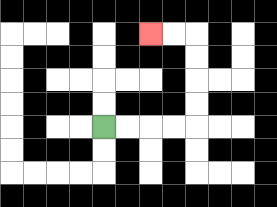{'start': '[4, 5]', 'end': '[6, 1]', 'path_directions': 'R,R,R,R,U,U,U,U,L,L', 'path_coordinates': '[[4, 5], [5, 5], [6, 5], [7, 5], [8, 5], [8, 4], [8, 3], [8, 2], [8, 1], [7, 1], [6, 1]]'}